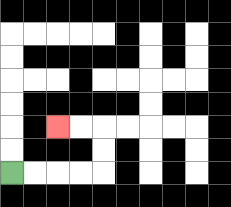{'start': '[0, 7]', 'end': '[2, 5]', 'path_directions': 'R,R,R,R,U,U,L,L', 'path_coordinates': '[[0, 7], [1, 7], [2, 7], [3, 7], [4, 7], [4, 6], [4, 5], [3, 5], [2, 5]]'}